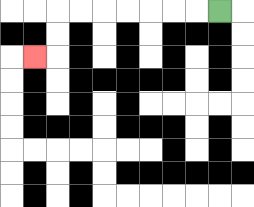{'start': '[9, 0]', 'end': '[1, 2]', 'path_directions': 'L,L,L,L,L,L,L,D,D,L', 'path_coordinates': '[[9, 0], [8, 0], [7, 0], [6, 0], [5, 0], [4, 0], [3, 0], [2, 0], [2, 1], [2, 2], [1, 2]]'}